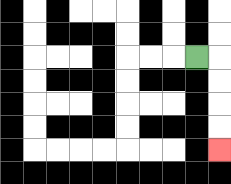{'start': '[8, 2]', 'end': '[9, 6]', 'path_directions': 'R,D,D,D,D', 'path_coordinates': '[[8, 2], [9, 2], [9, 3], [9, 4], [9, 5], [9, 6]]'}